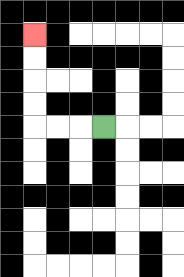{'start': '[4, 5]', 'end': '[1, 1]', 'path_directions': 'L,L,L,U,U,U,U', 'path_coordinates': '[[4, 5], [3, 5], [2, 5], [1, 5], [1, 4], [1, 3], [1, 2], [1, 1]]'}